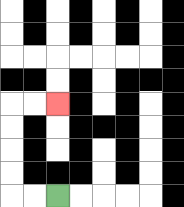{'start': '[2, 8]', 'end': '[2, 4]', 'path_directions': 'L,L,U,U,U,U,R,R', 'path_coordinates': '[[2, 8], [1, 8], [0, 8], [0, 7], [0, 6], [0, 5], [0, 4], [1, 4], [2, 4]]'}